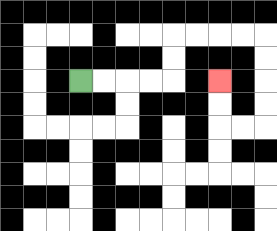{'start': '[3, 3]', 'end': '[9, 3]', 'path_directions': 'R,R,R,R,U,U,R,R,R,R,D,D,D,D,L,L,U,U', 'path_coordinates': '[[3, 3], [4, 3], [5, 3], [6, 3], [7, 3], [7, 2], [7, 1], [8, 1], [9, 1], [10, 1], [11, 1], [11, 2], [11, 3], [11, 4], [11, 5], [10, 5], [9, 5], [9, 4], [9, 3]]'}